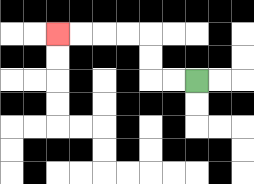{'start': '[8, 3]', 'end': '[2, 1]', 'path_directions': 'L,L,U,U,L,L,L,L', 'path_coordinates': '[[8, 3], [7, 3], [6, 3], [6, 2], [6, 1], [5, 1], [4, 1], [3, 1], [2, 1]]'}